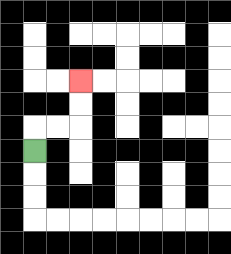{'start': '[1, 6]', 'end': '[3, 3]', 'path_directions': 'U,R,R,U,U', 'path_coordinates': '[[1, 6], [1, 5], [2, 5], [3, 5], [3, 4], [3, 3]]'}